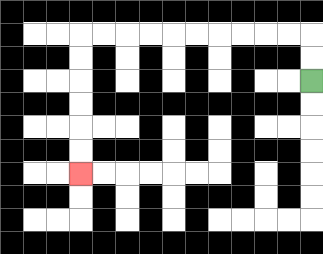{'start': '[13, 3]', 'end': '[3, 7]', 'path_directions': 'U,U,L,L,L,L,L,L,L,L,L,L,D,D,D,D,D,D', 'path_coordinates': '[[13, 3], [13, 2], [13, 1], [12, 1], [11, 1], [10, 1], [9, 1], [8, 1], [7, 1], [6, 1], [5, 1], [4, 1], [3, 1], [3, 2], [3, 3], [3, 4], [3, 5], [3, 6], [3, 7]]'}